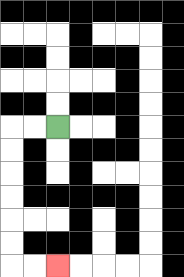{'start': '[2, 5]', 'end': '[2, 11]', 'path_directions': 'L,L,D,D,D,D,D,D,R,R', 'path_coordinates': '[[2, 5], [1, 5], [0, 5], [0, 6], [0, 7], [0, 8], [0, 9], [0, 10], [0, 11], [1, 11], [2, 11]]'}